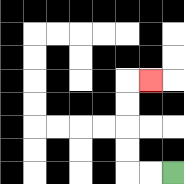{'start': '[7, 7]', 'end': '[6, 3]', 'path_directions': 'L,L,U,U,U,U,R', 'path_coordinates': '[[7, 7], [6, 7], [5, 7], [5, 6], [5, 5], [5, 4], [5, 3], [6, 3]]'}